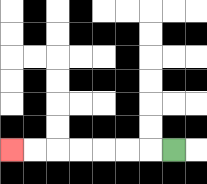{'start': '[7, 6]', 'end': '[0, 6]', 'path_directions': 'L,L,L,L,L,L,L', 'path_coordinates': '[[7, 6], [6, 6], [5, 6], [4, 6], [3, 6], [2, 6], [1, 6], [0, 6]]'}